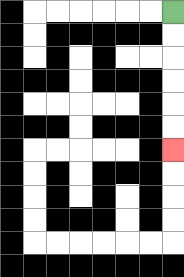{'start': '[7, 0]', 'end': '[7, 6]', 'path_directions': 'D,D,D,D,D,D', 'path_coordinates': '[[7, 0], [7, 1], [7, 2], [7, 3], [7, 4], [7, 5], [7, 6]]'}